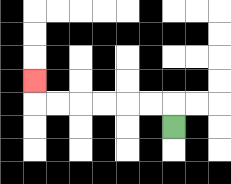{'start': '[7, 5]', 'end': '[1, 3]', 'path_directions': 'U,L,L,L,L,L,L,U', 'path_coordinates': '[[7, 5], [7, 4], [6, 4], [5, 4], [4, 4], [3, 4], [2, 4], [1, 4], [1, 3]]'}